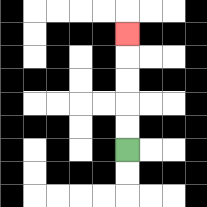{'start': '[5, 6]', 'end': '[5, 1]', 'path_directions': 'U,U,U,U,U', 'path_coordinates': '[[5, 6], [5, 5], [5, 4], [5, 3], [5, 2], [5, 1]]'}